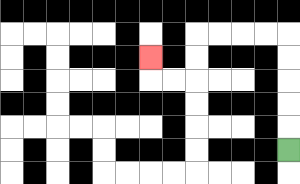{'start': '[12, 6]', 'end': '[6, 2]', 'path_directions': 'U,U,U,U,U,L,L,L,L,D,D,L,L,U', 'path_coordinates': '[[12, 6], [12, 5], [12, 4], [12, 3], [12, 2], [12, 1], [11, 1], [10, 1], [9, 1], [8, 1], [8, 2], [8, 3], [7, 3], [6, 3], [6, 2]]'}